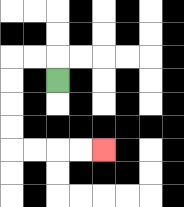{'start': '[2, 3]', 'end': '[4, 6]', 'path_directions': 'U,L,L,D,D,D,D,R,R,R,R', 'path_coordinates': '[[2, 3], [2, 2], [1, 2], [0, 2], [0, 3], [0, 4], [0, 5], [0, 6], [1, 6], [2, 6], [3, 6], [4, 6]]'}